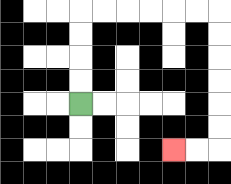{'start': '[3, 4]', 'end': '[7, 6]', 'path_directions': 'U,U,U,U,R,R,R,R,R,R,D,D,D,D,D,D,L,L', 'path_coordinates': '[[3, 4], [3, 3], [3, 2], [3, 1], [3, 0], [4, 0], [5, 0], [6, 0], [7, 0], [8, 0], [9, 0], [9, 1], [9, 2], [9, 3], [9, 4], [9, 5], [9, 6], [8, 6], [7, 6]]'}